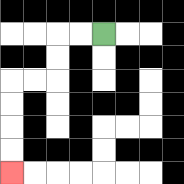{'start': '[4, 1]', 'end': '[0, 7]', 'path_directions': 'L,L,D,D,L,L,D,D,D,D', 'path_coordinates': '[[4, 1], [3, 1], [2, 1], [2, 2], [2, 3], [1, 3], [0, 3], [0, 4], [0, 5], [0, 6], [0, 7]]'}